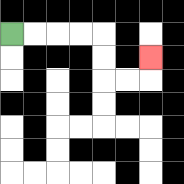{'start': '[0, 1]', 'end': '[6, 2]', 'path_directions': 'R,R,R,R,D,D,R,R,U', 'path_coordinates': '[[0, 1], [1, 1], [2, 1], [3, 1], [4, 1], [4, 2], [4, 3], [5, 3], [6, 3], [6, 2]]'}